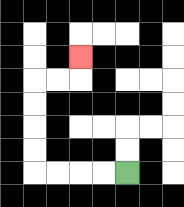{'start': '[5, 7]', 'end': '[3, 2]', 'path_directions': 'L,L,L,L,U,U,U,U,R,R,U', 'path_coordinates': '[[5, 7], [4, 7], [3, 7], [2, 7], [1, 7], [1, 6], [1, 5], [1, 4], [1, 3], [2, 3], [3, 3], [3, 2]]'}